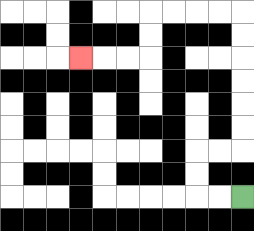{'start': '[10, 8]', 'end': '[3, 2]', 'path_directions': 'L,L,U,U,R,R,U,U,U,U,U,U,L,L,L,L,D,D,L,L,L', 'path_coordinates': '[[10, 8], [9, 8], [8, 8], [8, 7], [8, 6], [9, 6], [10, 6], [10, 5], [10, 4], [10, 3], [10, 2], [10, 1], [10, 0], [9, 0], [8, 0], [7, 0], [6, 0], [6, 1], [6, 2], [5, 2], [4, 2], [3, 2]]'}